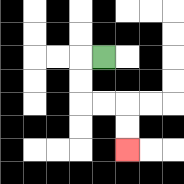{'start': '[4, 2]', 'end': '[5, 6]', 'path_directions': 'L,D,D,R,R,D,D', 'path_coordinates': '[[4, 2], [3, 2], [3, 3], [3, 4], [4, 4], [5, 4], [5, 5], [5, 6]]'}